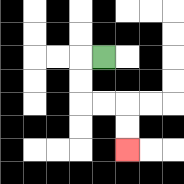{'start': '[4, 2]', 'end': '[5, 6]', 'path_directions': 'L,D,D,R,R,D,D', 'path_coordinates': '[[4, 2], [3, 2], [3, 3], [3, 4], [4, 4], [5, 4], [5, 5], [5, 6]]'}